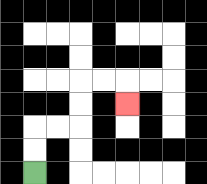{'start': '[1, 7]', 'end': '[5, 4]', 'path_directions': 'U,U,R,R,U,U,R,R,D', 'path_coordinates': '[[1, 7], [1, 6], [1, 5], [2, 5], [3, 5], [3, 4], [3, 3], [4, 3], [5, 3], [5, 4]]'}